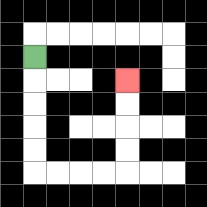{'start': '[1, 2]', 'end': '[5, 3]', 'path_directions': 'D,D,D,D,D,R,R,R,R,U,U,U,U', 'path_coordinates': '[[1, 2], [1, 3], [1, 4], [1, 5], [1, 6], [1, 7], [2, 7], [3, 7], [4, 7], [5, 7], [5, 6], [5, 5], [5, 4], [5, 3]]'}